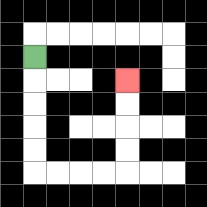{'start': '[1, 2]', 'end': '[5, 3]', 'path_directions': 'D,D,D,D,D,R,R,R,R,U,U,U,U', 'path_coordinates': '[[1, 2], [1, 3], [1, 4], [1, 5], [1, 6], [1, 7], [2, 7], [3, 7], [4, 7], [5, 7], [5, 6], [5, 5], [5, 4], [5, 3]]'}